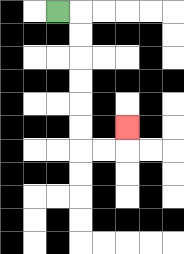{'start': '[2, 0]', 'end': '[5, 5]', 'path_directions': 'R,D,D,D,D,D,D,R,R,U', 'path_coordinates': '[[2, 0], [3, 0], [3, 1], [3, 2], [3, 3], [3, 4], [3, 5], [3, 6], [4, 6], [5, 6], [5, 5]]'}